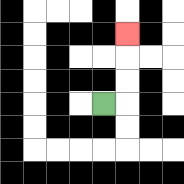{'start': '[4, 4]', 'end': '[5, 1]', 'path_directions': 'R,U,U,U', 'path_coordinates': '[[4, 4], [5, 4], [5, 3], [5, 2], [5, 1]]'}